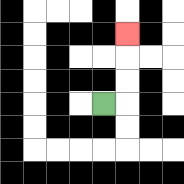{'start': '[4, 4]', 'end': '[5, 1]', 'path_directions': 'R,U,U,U', 'path_coordinates': '[[4, 4], [5, 4], [5, 3], [5, 2], [5, 1]]'}